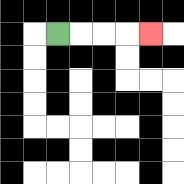{'start': '[2, 1]', 'end': '[6, 1]', 'path_directions': 'R,R,R,R', 'path_coordinates': '[[2, 1], [3, 1], [4, 1], [5, 1], [6, 1]]'}